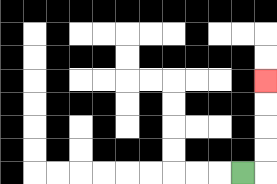{'start': '[10, 7]', 'end': '[11, 3]', 'path_directions': 'R,U,U,U,U', 'path_coordinates': '[[10, 7], [11, 7], [11, 6], [11, 5], [11, 4], [11, 3]]'}